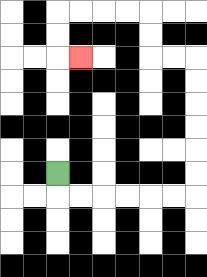{'start': '[2, 7]', 'end': '[3, 2]', 'path_directions': 'D,R,R,R,R,R,R,U,U,U,U,U,U,L,L,U,U,L,L,L,L,D,D,R', 'path_coordinates': '[[2, 7], [2, 8], [3, 8], [4, 8], [5, 8], [6, 8], [7, 8], [8, 8], [8, 7], [8, 6], [8, 5], [8, 4], [8, 3], [8, 2], [7, 2], [6, 2], [6, 1], [6, 0], [5, 0], [4, 0], [3, 0], [2, 0], [2, 1], [2, 2], [3, 2]]'}